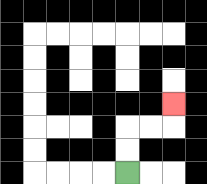{'start': '[5, 7]', 'end': '[7, 4]', 'path_directions': 'U,U,R,R,U', 'path_coordinates': '[[5, 7], [5, 6], [5, 5], [6, 5], [7, 5], [7, 4]]'}